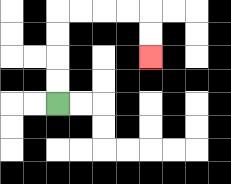{'start': '[2, 4]', 'end': '[6, 2]', 'path_directions': 'U,U,U,U,R,R,R,R,D,D', 'path_coordinates': '[[2, 4], [2, 3], [2, 2], [2, 1], [2, 0], [3, 0], [4, 0], [5, 0], [6, 0], [6, 1], [6, 2]]'}